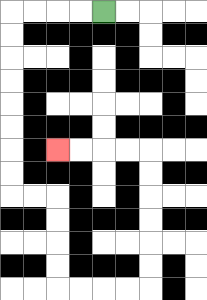{'start': '[4, 0]', 'end': '[2, 6]', 'path_directions': 'L,L,L,L,D,D,D,D,D,D,D,D,R,R,D,D,D,D,R,R,R,R,U,U,U,U,U,U,L,L,L,L', 'path_coordinates': '[[4, 0], [3, 0], [2, 0], [1, 0], [0, 0], [0, 1], [0, 2], [0, 3], [0, 4], [0, 5], [0, 6], [0, 7], [0, 8], [1, 8], [2, 8], [2, 9], [2, 10], [2, 11], [2, 12], [3, 12], [4, 12], [5, 12], [6, 12], [6, 11], [6, 10], [6, 9], [6, 8], [6, 7], [6, 6], [5, 6], [4, 6], [3, 6], [2, 6]]'}